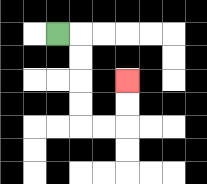{'start': '[2, 1]', 'end': '[5, 3]', 'path_directions': 'R,D,D,D,D,R,R,U,U', 'path_coordinates': '[[2, 1], [3, 1], [3, 2], [3, 3], [3, 4], [3, 5], [4, 5], [5, 5], [5, 4], [5, 3]]'}